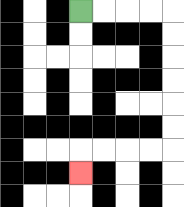{'start': '[3, 0]', 'end': '[3, 7]', 'path_directions': 'R,R,R,R,D,D,D,D,D,D,L,L,L,L,D', 'path_coordinates': '[[3, 0], [4, 0], [5, 0], [6, 0], [7, 0], [7, 1], [7, 2], [7, 3], [7, 4], [7, 5], [7, 6], [6, 6], [5, 6], [4, 6], [3, 6], [3, 7]]'}